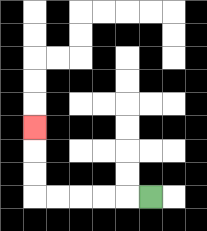{'start': '[6, 8]', 'end': '[1, 5]', 'path_directions': 'L,L,L,L,L,U,U,U', 'path_coordinates': '[[6, 8], [5, 8], [4, 8], [3, 8], [2, 8], [1, 8], [1, 7], [1, 6], [1, 5]]'}